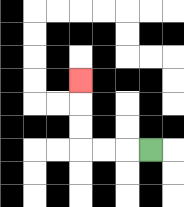{'start': '[6, 6]', 'end': '[3, 3]', 'path_directions': 'L,L,L,U,U,U', 'path_coordinates': '[[6, 6], [5, 6], [4, 6], [3, 6], [3, 5], [3, 4], [3, 3]]'}